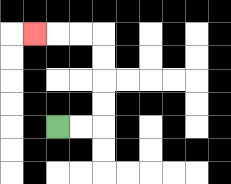{'start': '[2, 5]', 'end': '[1, 1]', 'path_directions': 'R,R,U,U,U,U,L,L,L', 'path_coordinates': '[[2, 5], [3, 5], [4, 5], [4, 4], [4, 3], [4, 2], [4, 1], [3, 1], [2, 1], [1, 1]]'}